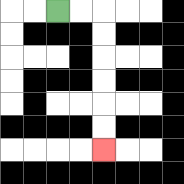{'start': '[2, 0]', 'end': '[4, 6]', 'path_directions': 'R,R,D,D,D,D,D,D', 'path_coordinates': '[[2, 0], [3, 0], [4, 0], [4, 1], [4, 2], [4, 3], [4, 4], [4, 5], [4, 6]]'}